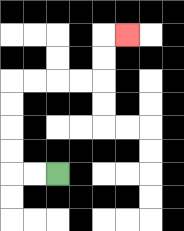{'start': '[2, 7]', 'end': '[5, 1]', 'path_directions': 'L,L,U,U,U,U,R,R,R,R,U,U,R', 'path_coordinates': '[[2, 7], [1, 7], [0, 7], [0, 6], [0, 5], [0, 4], [0, 3], [1, 3], [2, 3], [3, 3], [4, 3], [4, 2], [4, 1], [5, 1]]'}